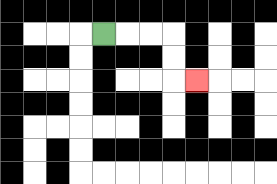{'start': '[4, 1]', 'end': '[8, 3]', 'path_directions': 'R,R,R,D,D,R', 'path_coordinates': '[[4, 1], [5, 1], [6, 1], [7, 1], [7, 2], [7, 3], [8, 3]]'}